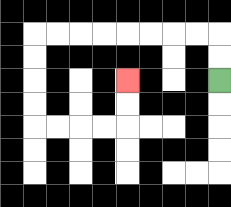{'start': '[9, 3]', 'end': '[5, 3]', 'path_directions': 'U,U,L,L,L,L,L,L,L,L,D,D,D,D,R,R,R,R,U,U', 'path_coordinates': '[[9, 3], [9, 2], [9, 1], [8, 1], [7, 1], [6, 1], [5, 1], [4, 1], [3, 1], [2, 1], [1, 1], [1, 2], [1, 3], [1, 4], [1, 5], [2, 5], [3, 5], [4, 5], [5, 5], [5, 4], [5, 3]]'}